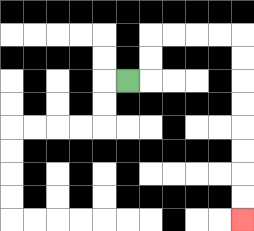{'start': '[5, 3]', 'end': '[10, 9]', 'path_directions': 'R,U,U,R,R,R,R,D,D,D,D,D,D,D,D', 'path_coordinates': '[[5, 3], [6, 3], [6, 2], [6, 1], [7, 1], [8, 1], [9, 1], [10, 1], [10, 2], [10, 3], [10, 4], [10, 5], [10, 6], [10, 7], [10, 8], [10, 9]]'}